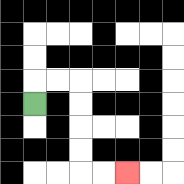{'start': '[1, 4]', 'end': '[5, 7]', 'path_directions': 'U,R,R,D,D,D,D,R,R', 'path_coordinates': '[[1, 4], [1, 3], [2, 3], [3, 3], [3, 4], [3, 5], [3, 6], [3, 7], [4, 7], [5, 7]]'}